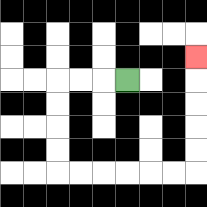{'start': '[5, 3]', 'end': '[8, 2]', 'path_directions': 'L,L,L,D,D,D,D,R,R,R,R,R,R,U,U,U,U,U', 'path_coordinates': '[[5, 3], [4, 3], [3, 3], [2, 3], [2, 4], [2, 5], [2, 6], [2, 7], [3, 7], [4, 7], [5, 7], [6, 7], [7, 7], [8, 7], [8, 6], [8, 5], [8, 4], [8, 3], [8, 2]]'}